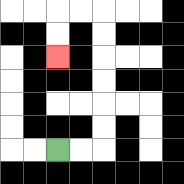{'start': '[2, 6]', 'end': '[2, 2]', 'path_directions': 'R,R,U,U,U,U,U,U,L,L,D,D', 'path_coordinates': '[[2, 6], [3, 6], [4, 6], [4, 5], [4, 4], [4, 3], [4, 2], [4, 1], [4, 0], [3, 0], [2, 0], [2, 1], [2, 2]]'}